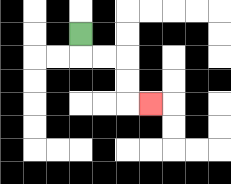{'start': '[3, 1]', 'end': '[6, 4]', 'path_directions': 'D,R,R,D,D,R', 'path_coordinates': '[[3, 1], [3, 2], [4, 2], [5, 2], [5, 3], [5, 4], [6, 4]]'}